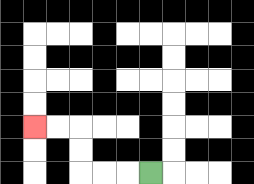{'start': '[6, 7]', 'end': '[1, 5]', 'path_directions': 'L,L,L,U,U,L,L', 'path_coordinates': '[[6, 7], [5, 7], [4, 7], [3, 7], [3, 6], [3, 5], [2, 5], [1, 5]]'}